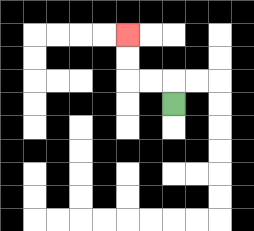{'start': '[7, 4]', 'end': '[5, 1]', 'path_directions': 'U,L,L,U,U', 'path_coordinates': '[[7, 4], [7, 3], [6, 3], [5, 3], [5, 2], [5, 1]]'}